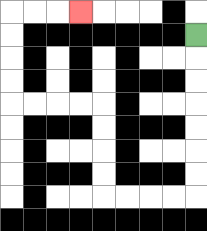{'start': '[8, 1]', 'end': '[3, 0]', 'path_directions': 'D,D,D,D,D,D,D,L,L,L,L,U,U,U,U,L,L,L,L,U,U,U,U,R,R,R', 'path_coordinates': '[[8, 1], [8, 2], [8, 3], [8, 4], [8, 5], [8, 6], [8, 7], [8, 8], [7, 8], [6, 8], [5, 8], [4, 8], [4, 7], [4, 6], [4, 5], [4, 4], [3, 4], [2, 4], [1, 4], [0, 4], [0, 3], [0, 2], [0, 1], [0, 0], [1, 0], [2, 0], [3, 0]]'}